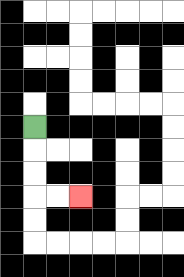{'start': '[1, 5]', 'end': '[3, 8]', 'path_directions': 'D,D,D,R,R', 'path_coordinates': '[[1, 5], [1, 6], [1, 7], [1, 8], [2, 8], [3, 8]]'}